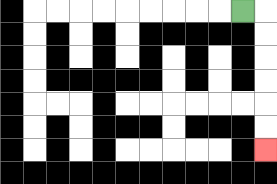{'start': '[10, 0]', 'end': '[11, 6]', 'path_directions': 'R,D,D,D,D,D,D', 'path_coordinates': '[[10, 0], [11, 0], [11, 1], [11, 2], [11, 3], [11, 4], [11, 5], [11, 6]]'}